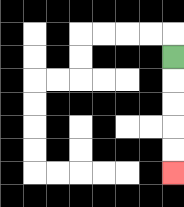{'start': '[7, 2]', 'end': '[7, 7]', 'path_directions': 'D,D,D,D,D', 'path_coordinates': '[[7, 2], [7, 3], [7, 4], [7, 5], [7, 6], [7, 7]]'}